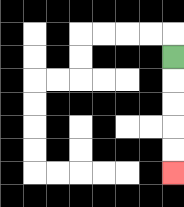{'start': '[7, 2]', 'end': '[7, 7]', 'path_directions': 'D,D,D,D,D', 'path_coordinates': '[[7, 2], [7, 3], [7, 4], [7, 5], [7, 6], [7, 7]]'}